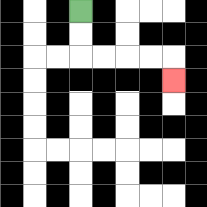{'start': '[3, 0]', 'end': '[7, 3]', 'path_directions': 'D,D,R,R,R,R,D', 'path_coordinates': '[[3, 0], [3, 1], [3, 2], [4, 2], [5, 2], [6, 2], [7, 2], [7, 3]]'}